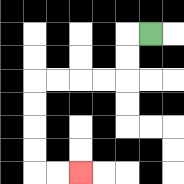{'start': '[6, 1]', 'end': '[3, 7]', 'path_directions': 'L,D,D,L,L,L,L,D,D,D,D,R,R', 'path_coordinates': '[[6, 1], [5, 1], [5, 2], [5, 3], [4, 3], [3, 3], [2, 3], [1, 3], [1, 4], [1, 5], [1, 6], [1, 7], [2, 7], [3, 7]]'}